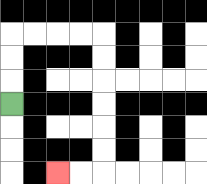{'start': '[0, 4]', 'end': '[2, 7]', 'path_directions': 'U,U,U,R,R,R,R,D,D,D,D,D,D,L,L', 'path_coordinates': '[[0, 4], [0, 3], [0, 2], [0, 1], [1, 1], [2, 1], [3, 1], [4, 1], [4, 2], [4, 3], [4, 4], [4, 5], [4, 6], [4, 7], [3, 7], [2, 7]]'}